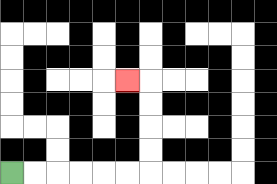{'start': '[0, 7]', 'end': '[5, 3]', 'path_directions': 'R,R,R,R,R,R,U,U,U,U,L', 'path_coordinates': '[[0, 7], [1, 7], [2, 7], [3, 7], [4, 7], [5, 7], [6, 7], [6, 6], [6, 5], [6, 4], [6, 3], [5, 3]]'}